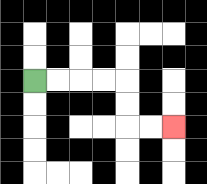{'start': '[1, 3]', 'end': '[7, 5]', 'path_directions': 'R,R,R,R,D,D,R,R', 'path_coordinates': '[[1, 3], [2, 3], [3, 3], [4, 3], [5, 3], [5, 4], [5, 5], [6, 5], [7, 5]]'}